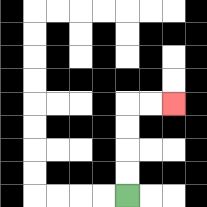{'start': '[5, 8]', 'end': '[7, 4]', 'path_directions': 'U,U,U,U,R,R', 'path_coordinates': '[[5, 8], [5, 7], [5, 6], [5, 5], [5, 4], [6, 4], [7, 4]]'}